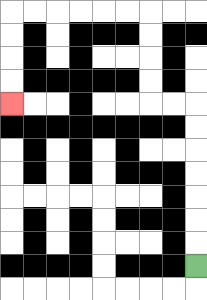{'start': '[8, 11]', 'end': '[0, 4]', 'path_directions': 'U,U,U,U,U,U,U,L,L,U,U,U,U,L,L,L,L,L,L,D,D,D,D', 'path_coordinates': '[[8, 11], [8, 10], [8, 9], [8, 8], [8, 7], [8, 6], [8, 5], [8, 4], [7, 4], [6, 4], [6, 3], [6, 2], [6, 1], [6, 0], [5, 0], [4, 0], [3, 0], [2, 0], [1, 0], [0, 0], [0, 1], [0, 2], [0, 3], [0, 4]]'}